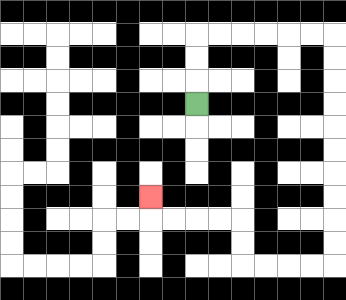{'start': '[8, 4]', 'end': '[6, 8]', 'path_directions': 'U,U,U,R,R,R,R,R,R,D,D,D,D,D,D,D,D,D,D,L,L,L,L,U,U,L,L,L,L,U', 'path_coordinates': '[[8, 4], [8, 3], [8, 2], [8, 1], [9, 1], [10, 1], [11, 1], [12, 1], [13, 1], [14, 1], [14, 2], [14, 3], [14, 4], [14, 5], [14, 6], [14, 7], [14, 8], [14, 9], [14, 10], [14, 11], [13, 11], [12, 11], [11, 11], [10, 11], [10, 10], [10, 9], [9, 9], [8, 9], [7, 9], [6, 9], [6, 8]]'}